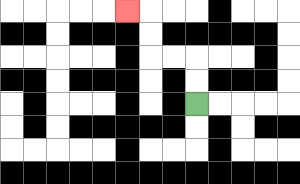{'start': '[8, 4]', 'end': '[5, 0]', 'path_directions': 'U,U,L,L,U,U,L', 'path_coordinates': '[[8, 4], [8, 3], [8, 2], [7, 2], [6, 2], [6, 1], [6, 0], [5, 0]]'}